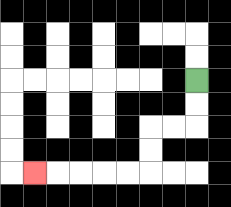{'start': '[8, 3]', 'end': '[1, 7]', 'path_directions': 'D,D,L,L,D,D,L,L,L,L,L', 'path_coordinates': '[[8, 3], [8, 4], [8, 5], [7, 5], [6, 5], [6, 6], [6, 7], [5, 7], [4, 7], [3, 7], [2, 7], [1, 7]]'}